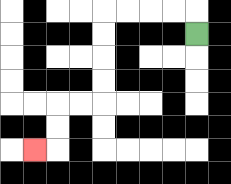{'start': '[8, 1]', 'end': '[1, 6]', 'path_directions': 'U,L,L,L,L,D,D,D,D,L,L,D,D,L', 'path_coordinates': '[[8, 1], [8, 0], [7, 0], [6, 0], [5, 0], [4, 0], [4, 1], [4, 2], [4, 3], [4, 4], [3, 4], [2, 4], [2, 5], [2, 6], [1, 6]]'}